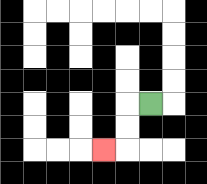{'start': '[6, 4]', 'end': '[4, 6]', 'path_directions': 'L,D,D,L', 'path_coordinates': '[[6, 4], [5, 4], [5, 5], [5, 6], [4, 6]]'}